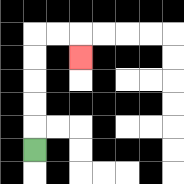{'start': '[1, 6]', 'end': '[3, 2]', 'path_directions': 'U,U,U,U,U,R,R,D', 'path_coordinates': '[[1, 6], [1, 5], [1, 4], [1, 3], [1, 2], [1, 1], [2, 1], [3, 1], [3, 2]]'}